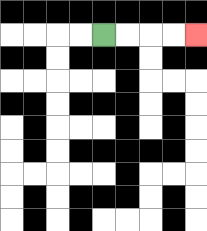{'start': '[4, 1]', 'end': '[8, 1]', 'path_directions': 'R,R,R,R', 'path_coordinates': '[[4, 1], [5, 1], [6, 1], [7, 1], [8, 1]]'}